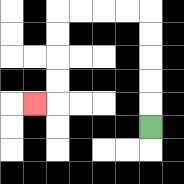{'start': '[6, 5]', 'end': '[1, 4]', 'path_directions': 'U,U,U,U,U,L,L,L,L,D,D,D,D,L', 'path_coordinates': '[[6, 5], [6, 4], [6, 3], [6, 2], [6, 1], [6, 0], [5, 0], [4, 0], [3, 0], [2, 0], [2, 1], [2, 2], [2, 3], [2, 4], [1, 4]]'}